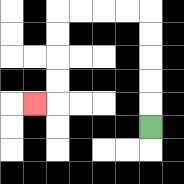{'start': '[6, 5]', 'end': '[1, 4]', 'path_directions': 'U,U,U,U,U,L,L,L,L,D,D,D,D,L', 'path_coordinates': '[[6, 5], [6, 4], [6, 3], [6, 2], [6, 1], [6, 0], [5, 0], [4, 0], [3, 0], [2, 0], [2, 1], [2, 2], [2, 3], [2, 4], [1, 4]]'}